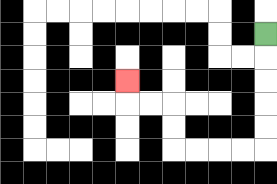{'start': '[11, 1]', 'end': '[5, 3]', 'path_directions': 'D,D,D,D,D,L,L,L,L,U,U,L,L,U', 'path_coordinates': '[[11, 1], [11, 2], [11, 3], [11, 4], [11, 5], [11, 6], [10, 6], [9, 6], [8, 6], [7, 6], [7, 5], [7, 4], [6, 4], [5, 4], [5, 3]]'}